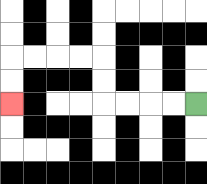{'start': '[8, 4]', 'end': '[0, 4]', 'path_directions': 'L,L,L,L,U,U,L,L,L,L,D,D', 'path_coordinates': '[[8, 4], [7, 4], [6, 4], [5, 4], [4, 4], [4, 3], [4, 2], [3, 2], [2, 2], [1, 2], [0, 2], [0, 3], [0, 4]]'}